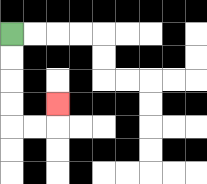{'start': '[0, 1]', 'end': '[2, 4]', 'path_directions': 'D,D,D,D,R,R,U', 'path_coordinates': '[[0, 1], [0, 2], [0, 3], [0, 4], [0, 5], [1, 5], [2, 5], [2, 4]]'}